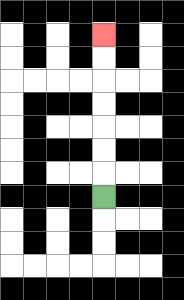{'start': '[4, 8]', 'end': '[4, 1]', 'path_directions': 'U,U,U,U,U,U,U', 'path_coordinates': '[[4, 8], [4, 7], [4, 6], [4, 5], [4, 4], [4, 3], [4, 2], [4, 1]]'}